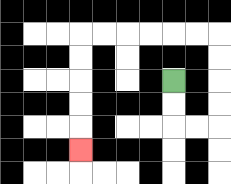{'start': '[7, 3]', 'end': '[3, 6]', 'path_directions': 'D,D,R,R,U,U,U,U,L,L,L,L,L,L,D,D,D,D,D', 'path_coordinates': '[[7, 3], [7, 4], [7, 5], [8, 5], [9, 5], [9, 4], [9, 3], [9, 2], [9, 1], [8, 1], [7, 1], [6, 1], [5, 1], [4, 1], [3, 1], [3, 2], [3, 3], [3, 4], [3, 5], [3, 6]]'}